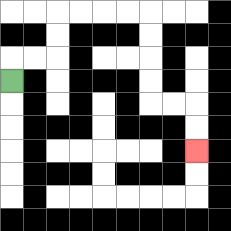{'start': '[0, 3]', 'end': '[8, 6]', 'path_directions': 'U,R,R,U,U,R,R,R,R,D,D,D,D,R,R,D,D', 'path_coordinates': '[[0, 3], [0, 2], [1, 2], [2, 2], [2, 1], [2, 0], [3, 0], [4, 0], [5, 0], [6, 0], [6, 1], [6, 2], [6, 3], [6, 4], [7, 4], [8, 4], [8, 5], [8, 6]]'}